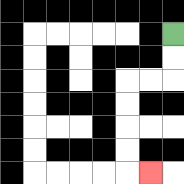{'start': '[7, 1]', 'end': '[6, 7]', 'path_directions': 'D,D,L,L,D,D,D,D,R', 'path_coordinates': '[[7, 1], [7, 2], [7, 3], [6, 3], [5, 3], [5, 4], [5, 5], [5, 6], [5, 7], [6, 7]]'}